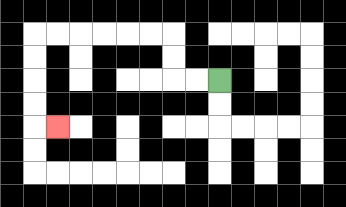{'start': '[9, 3]', 'end': '[2, 5]', 'path_directions': 'L,L,U,U,L,L,L,L,L,L,D,D,D,D,R', 'path_coordinates': '[[9, 3], [8, 3], [7, 3], [7, 2], [7, 1], [6, 1], [5, 1], [4, 1], [3, 1], [2, 1], [1, 1], [1, 2], [1, 3], [1, 4], [1, 5], [2, 5]]'}